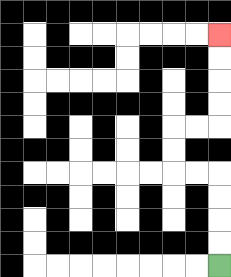{'start': '[9, 11]', 'end': '[9, 1]', 'path_directions': 'U,U,U,U,L,L,U,U,R,R,U,U,U,U', 'path_coordinates': '[[9, 11], [9, 10], [9, 9], [9, 8], [9, 7], [8, 7], [7, 7], [7, 6], [7, 5], [8, 5], [9, 5], [9, 4], [9, 3], [9, 2], [9, 1]]'}